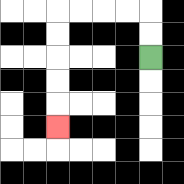{'start': '[6, 2]', 'end': '[2, 5]', 'path_directions': 'U,U,L,L,L,L,D,D,D,D,D', 'path_coordinates': '[[6, 2], [6, 1], [6, 0], [5, 0], [4, 0], [3, 0], [2, 0], [2, 1], [2, 2], [2, 3], [2, 4], [2, 5]]'}